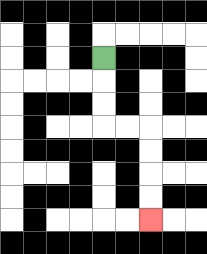{'start': '[4, 2]', 'end': '[6, 9]', 'path_directions': 'D,D,D,R,R,D,D,D,D', 'path_coordinates': '[[4, 2], [4, 3], [4, 4], [4, 5], [5, 5], [6, 5], [6, 6], [6, 7], [6, 8], [6, 9]]'}